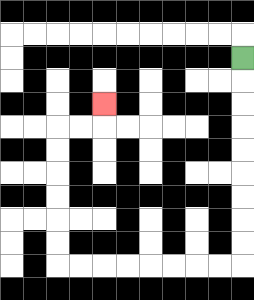{'start': '[10, 2]', 'end': '[4, 4]', 'path_directions': 'D,D,D,D,D,D,D,D,D,L,L,L,L,L,L,L,L,U,U,U,U,U,U,R,R,U', 'path_coordinates': '[[10, 2], [10, 3], [10, 4], [10, 5], [10, 6], [10, 7], [10, 8], [10, 9], [10, 10], [10, 11], [9, 11], [8, 11], [7, 11], [6, 11], [5, 11], [4, 11], [3, 11], [2, 11], [2, 10], [2, 9], [2, 8], [2, 7], [2, 6], [2, 5], [3, 5], [4, 5], [4, 4]]'}